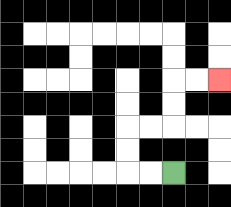{'start': '[7, 7]', 'end': '[9, 3]', 'path_directions': 'L,L,U,U,R,R,U,U,R,R', 'path_coordinates': '[[7, 7], [6, 7], [5, 7], [5, 6], [5, 5], [6, 5], [7, 5], [7, 4], [7, 3], [8, 3], [9, 3]]'}